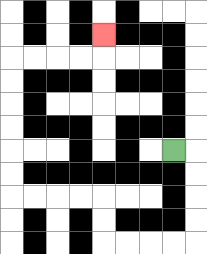{'start': '[7, 6]', 'end': '[4, 1]', 'path_directions': 'R,D,D,D,D,L,L,L,L,U,U,L,L,L,L,U,U,U,U,U,U,R,R,R,R,U', 'path_coordinates': '[[7, 6], [8, 6], [8, 7], [8, 8], [8, 9], [8, 10], [7, 10], [6, 10], [5, 10], [4, 10], [4, 9], [4, 8], [3, 8], [2, 8], [1, 8], [0, 8], [0, 7], [0, 6], [0, 5], [0, 4], [0, 3], [0, 2], [1, 2], [2, 2], [3, 2], [4, 2], [4, 1]]'}